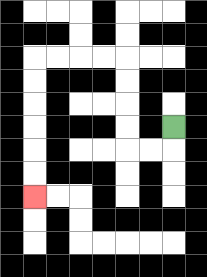{'start': '[7, 5]', 'end': '[1, 8]', 'path_directions': 'D,L,L,U,U,U,U,L,L,L,L,D,D,D,D,D,D', 'path_coordinates': '[[7, 5], [7, 6], [6, 6], [5, 6], [5, 5], [5, 4], [5, 3], [5, 2], [4, 2], [3, 2], [2, 2], [1, 2], [1, 3], [1, 4], [1, 5], [1, 6], [1, 7], [1, 8]]'}